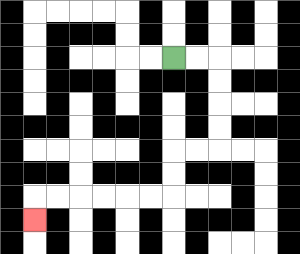{'start': '[7, 2]', 'end': '[1, 9]', 'path_directions': 'R,R,D,D,D,D,L,L,D,D,L,L,L,L,L,L,D', 'path_coordinates': '[[7, 2], [8, 2], [9, 2], [9, 3], [9, 4], [9, 5], [9, 6], [8, 6], [7, 6], [7, 7], [7, 8], [6, 8], [5, 8], [4, 8], [3, 8], [2, 8], [1, 8], [1, 9]]'}